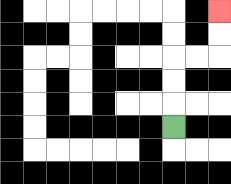{'start': '[7, 5]', 'end': '[9, 0]', 'path_directions': 'U,U,U,R,R,U,U', 'path_coordinates': '[[7, 5], [7, 4], [7, 3], [7, 2], [8, 2], [9, 2], [9, 1], [9, 0]]'}